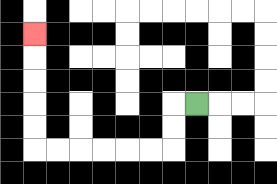{'start': '[8, 4]', 'end': '[1, 1]', 'path_directions': 'L,D,D,L,L,L,L,L,L,U,U,U,U,U', 'path_coordinates': '[[8, 4], [7, 4], [7, 5], [7, 6], [6, 6], [5, 6], [4, 6], [3, 6], [2, 6], [1, 6], [1, 5], [1, 4], [1, 3], [1, 2], [1, 1]]'}